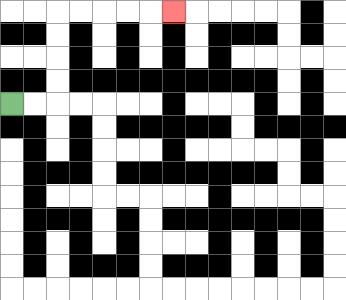{'start': '[0, 4]', 'end': '[7, 0]', 'path_directions': 'R,R,U,U,U,U,R,R,R,R,R', 'path_coordinates': '[[0, 4], [1, 4], [2, 4], [2, 3], [2, 2], [2, 1], [2, 0], [3, 0], [4, 0], [5, 0], [6, 0], [7, 0]]'}